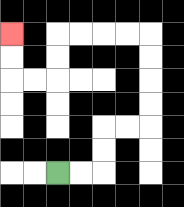{'start': '[2, 7]', 'end': '[0, 1]', 'path_directions': 'R,R,U,U,R,R,U,U,U,U,L,L,L,L,D,D,L,L,U,U', 'path_coordinates': '[[2, 7], [3, 7], [4, 7], [4, 6], [4, 5], [5, 5], [6, 5], [6, 4], [6, 3], [6, 2], [6, 1], [5, 1], [4, 1], [3, 1], [2, 1], [2, 2], [2, 3], [1, 3], [0, 3], [0, 2], [0, 1]]'}